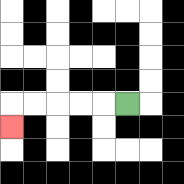{'start': '[5, 4]', 'end': '[0, 5]', 'path_directions': 'L,L,L,L,L,D', 'path_coordinates': '[[5, 4], [4, 4], [3, 4], [2, 4], [1, 4], [0, 4], [0, 5]]'}